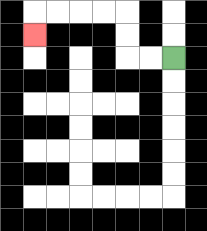{'start': '[7, 2]', 'end': '[1, 1]', 'path_directions': 'L,L,U,U,L,L,L,L,D', 'path_coordinates': '[[7, 2], [6, 2], [5, 2], [5, 1], [5, 0], [4, 0], [3, 0], [2, 0], [1, 0], [1, 1]]'}